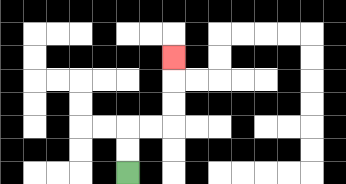{'start': '[5, 7]', 'end': '[7, 2]', 'path_directions': 'U,U,R,R,U,U,U', 'path_coordinates': '[[5, 7], [5, 6], [5, 5], [6, 5], [7, 5], [7, 4], [7, 3], [7, 2]]'}